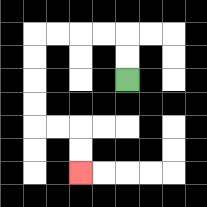{'start': '[5, 3]', 'end': '[3, 7]', 'path_directions': 'U,U,L,L,L,L,D,D,D,D,R,R,D,D', 'path_coordinates': '[[5, 3], [5, 2], [5, 1], [4, 1], [3, 1], [2, 1], [1, 1], [1, 2], [1, 3], [1, 4], [1, 5], [2, 5], [3, 5], [3, 6], [3, 7]]'}